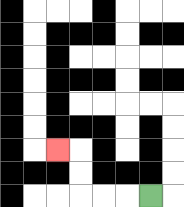{'start': '[6, 8]', 'end': '[2, 6]', 'path_directions': 'L,L,L,U,U,L', 'path_coordinates': '[[6, 8], [5, 8], [4, 8], [3, 8], [3, 7], [3, 6], [2, 6]]'}